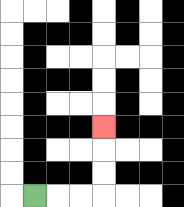{'start': '[1, 8]', 'end': '[4, 5]', 'path_directions': 'R,R,R,U,U,U', 'path_coordinates': '[[1, 8], [2, 8], [3, 8], [4, 8], [4, 7], [4, 6], [4, 5]]'}